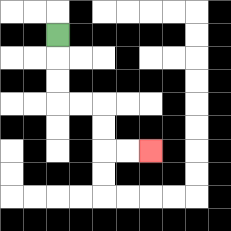{'start': '[2, 1]', 'end': '[6, 6]', 'path_directions': 'D,D,D,R,R,D,D,R,R', 'path_coordinates': '[[2, 1], [2, 2], [2, 3], [2, 4], [3, 4], [4, 4], [4, 5], [4, 6], [5, 6], [6, 6]]'}